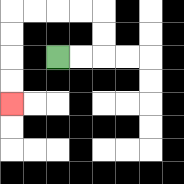{'start': '[2, 2]', 'end': '[0, 4]', 'path_directions': 'R,R,U,U,L,L,L,L,D,D,D,D', 'path_coordinates': '[[2, 2], [3, 2], [4, 2], [4, 1], [4, 0], [3, 0], [2, 0], [1, 0], [0, 0], [0, 1], [0, 2], [0, 3], [0, 4]]'}